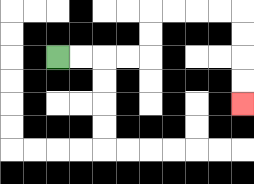{'start': '[2, 2]', 'end': '[10, 4]', 'path_directions': 'R,R,R,R,U,U,R,R,R,R,D,D,D,D', 'path_coordinates': '[[2, 2], [3, 2], [4, 2], [5, 2], [6, 2], [6, 1], [6, 0], [7, 0], [8, 0], [9, 0], [10, 0], [10, 1], [10, 2], [10, 3], [10, 4]]'}